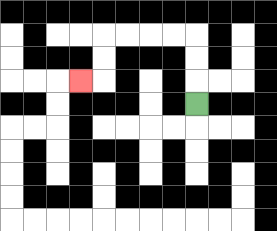{'start': '[8, 4]', 'end': '[3, 3]', 'path_directions': 'U,U,U,L,L,L,L,D,D,L', 'path_coordinates': '[[8, 4], [8, 3], [8, 2], [8, 1], [7, 1], [6, 1], [5, 1], [4, 1], [4, 2], [4, 3], [3, 3]]'}